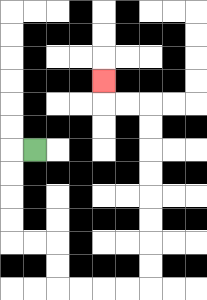{'start': '[1, 6]', 'end': '[4, 3]', 'path_directions': 'L,D,D,D,D,R,R,D,D,R,R,R,R,U,U,U,U,U,U,U,U,L,L,U', 'path_coordinates': '[[1, 6], [0, 6], [0, 7], [0, 8], [0, 9], [0, 10], [1, 10], [2, 10], [2, 11], [2, 12], [3, 12], [4, 12], [5, 12], [6, 12], [6, 11], [6, 10], [6, 9], [6, 8], [6, 7], [6, 6], [6, 5], [6, 4], [5, 4], [4, 4], [4, 3]]'}